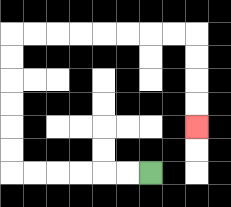{'start': '[6, 7]', 'end': '[8, 5]', 'path_directions': 'L,L,L,L,L,L,U,U,U,U,U,U,R,R,R,R,R,R,R,R,D,D,D,D', 'path_coordinates': '[[6, 7], [5, 7], [4, 7], [3, 7], [2, 7], [1, 7], [0, 7], [0, 6], [0, 5], [0, 4], [0, 3], [0, 2], [0, 1], [1, 1], [2, 1], [3, 1], [4, 1], [5, 1], [6, 1], [7, 1], [8, 1], [8, 2], [8, 3], [8, 4], [8, 5]]'}